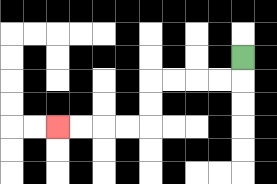{'start': '[10, 2]', 'end': '[2, 5]', 'path_directions': 'D,L,L,L,L,D,D,L,L,L,L', 'path_coordinates': '[[10, 2], [10, 3], [9, 3], [8, 3], [7, 3], [6, 3], [6, 4], [6, 5], [5, 5], [4, 5], [3, 5], [2, 5]]'}